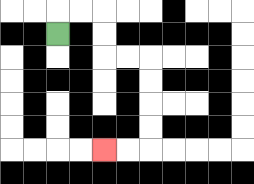{'start': '[2, 1]', 'end': '[4, 6]', 'path_directions': 'U,R,R,D,D,R,R,D,D,D,D,L,L', 'path_coordinates': '[[2, 1], [2, 0], [3, 0], [4, 0], [4, 1], [4, 2], [5, 2], [6, 2], [6, 3], [6, 4], [6, 5], [6, 6], [5, 6], [4, 6]]'}